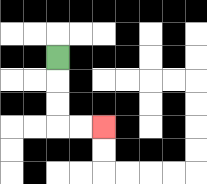{'start': '[2, 2]', 'end': '[4, 5]', 'path_directions': 'D,D,D,R,R', 'path_coordinates': '[[2, 2], [2, 3], [2, 4], [2, 5], [3, 5], [4, 5]]'}